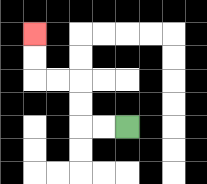{'start': '[5, 5]', 'end': '[1, 1]', 'path_directions': 'L,L,U,U,L,L,U,U', 'path_coordinates': '[[5, 5], [4, 5], [3, 5], [3, 4], [3, 3], [2, 3], [1, 3], [1, 2], [1, 1]]'}